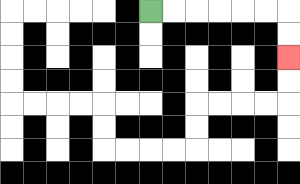{'start': '[6, 0]', 'end': '[12, 2]', 'path_directions': 'R,R,R,R,R,R,D,D', 'path_coordinates': '[[6, 0], [7, 0], [8, 0], [9, 0], [10, 0], [11, 0], [12, 0], [12, 1], [12, 2]]'}